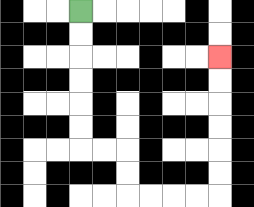{'start': '[3, 0]', 'end': '[9, 2]', 'path_directions': 'D,D,D,D,D,D,R,R,D,D,R,R,R,R,U,U,U,U,U,U', 'path_coordinates': '[[3, 0], [3, 1], [3, 2], [3, 3], [3, 4], [3, 5], [3, 6], [4, 6], [5, 6], [5, 7], [5, 8], [6, 8], [7, 8], [8, 8], [9, 8], [9, 7], [9, 6], [9, 5], [9, 4], [9, 3], [9, 2]]'}